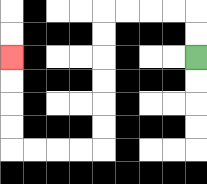{'start': '[8, 2]', 'end': '[0, 2]', 'path_directions': 'U,U,L,L,L,L,D,D,D,D,D,D,L,L,L,L,U,U,U,U', 'path_coordinates': '[[8, 2], [8, 1], [8, 0], [7, 0], [6, 0], [5, 0], [4, 0], [4, 1], [4, 2], [4, 3], [4, 4], [4, 5], [4, 6], [3, 6], [2, 6], [1, 6], [0, 6], [0, 5], [0, 4], [0, 3], [0, 2]]'}